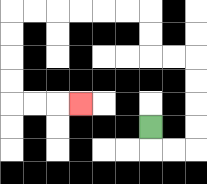{'start': '[6, 5]', 'end': '[3, 4]', 'path_directions': 'D,R,R,U,U,U,U,L,L,U,U,L,L,L,L,L,L,D,D,D,D,R,R,R', 'path_coordinates': '[[6, 5], [6, 6], [7, 6], [8, 6], [8, 5], [8, 4], [8, 3], [8, 2], [7, 2], [6, 2], [6, 1], [6, 0], [5, 0], [4, 0], [3, 0], [2, 0], [1, 0], [0, 0], [0, 1], [0, 2], [0, 3], [0, 4], [1, 4], [2, 4], [3, 4]]'}